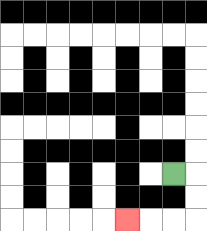{'start': '[7, 7]', 'end': '[5, 9]', 'path_directions': 'R,D,D,L,L,L', 'path_coordinates': '[[7, 7], [8, 7], [8, 8], [8, 9], [7, 9], [6, 9], [5, 9]]'}